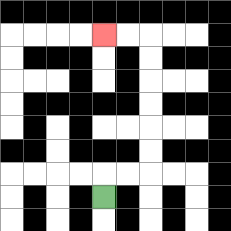{'start': '[4, 8]', 'end': '[4, 1]', 'path_directions': 'U,R,R,U,U,U,U,U,U,L,L', 'path_coordinates': '[[4, 8], [4, 7], [5, 7], [6, 7], [6, 6], [6, 5], [6, 4], [6, 3], [6, 2], [6, 1], [5, 1], [4, 1]]'}